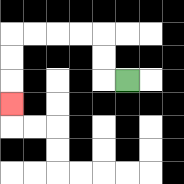{'start': '[5, 3]', 'end': '[0, 4]', 'path_directions': 'L,U,U,L,L,L,L,D,D,D', 'path_coordinates': '[[5, 3], [4, 3], [4, 2], [4, 1], [3, 1], [2, 1], [1, 1], [0, 1], [0, 2], [0, 3], [0, 4]]'}